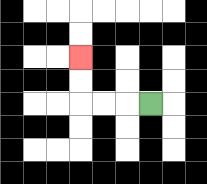{'start': '[6, 4]', 'end': '[3, 2]', 'path_directions': 'L,L,L,U,U', 'path_coordinates': '[[6, 4], [5, 4], [4, 4], [3, 4], [3, 3], [3, 2]]'}